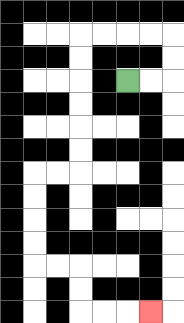{'start': '[5, 3]', 'end': '[6, 13]', 'path_directions': 'R,R,U,U,L,L,L,L,D,D,D,D,D,D,L,L,D,D,D,D,R,R,D,D,R,R,R', 'path_coordinates': '[[5, 3], [6, 3], [7, 3], [7, 2], [7, 1], [6, 1], [5, 1], [4, 1], [3, 1], [3, 2], [3, 3], [3, 4], [3, 5], [3, 6], [3, 7], [2, 7], [1, 7], [1, 8], [1, 9], [1, 10], [1, 11], [2, 11], [3, 11], [3, 12], [3, 13], [4, 13], [5, 13], [6, 13]]'}